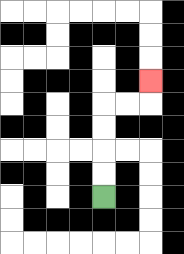{'start': '[4, 8]', 'end': '[6, 3]', 'path_directions': 'U,U,U,U,R,R,U', 'path_coordinates': '[[4, 8], [4, 7], [4, 6], [4, 5], [4, 4], [5, 4], [6, 4], [6, 3]]'}